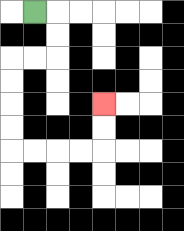{'start': '[1, 0]', 'end': '[4, 4]', 'path_directions': 'R,D,D,L,L,D,D,D,D,R,R,R,R,U,U', 'path_coordinates': '[[1, 0], [2, 0], [2, 1], [2, 2], [1, 2], [0, 2], [0, 3], [0, 4], [0, 5], [0, 6], [1, 6], [2, 6], [3, 6], [4, 6], [4, 5], [4, 4]]'}